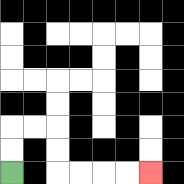{'start': '[0, 7]', 'end': '[6, 7]', 'path_directions': 'U,U,R,R,D,D,R,R,R,R', 'path_coordinates': '[[0, 7], [0, 6], [0, 5], [1, 5], [2, 5], [2, 6], [2, 7], [3, 7], [4, 7], [5, 7], [6, 7]]'}